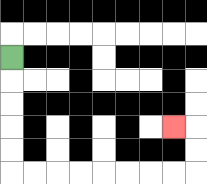{'start': '[0, 2]', 'end': '[7, 5]', 'path_directions': 'D,D,D,D,D,R,R,R,R,R,R,R,R,U,U,L', 'path_coordinates': '[[0, 2], [0, 3], [0, 4], [0, 5], [0, 6], [0, 7], [1, 7], [2, 7], [3, 7], [4, 7], [5, 7], [6, 7], [7, 7], [8, 7], [8, 6], [8, 5], [7, 5]]'}